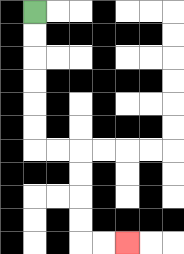{'start': '[1, 0]', 'end': '[5, 10]', 'path_directions': 'D,D,D,D,D,D,R,R,D,D,D,D,R,R', 'path_coordinates': '[[1, 0], [1, 1], [1, 2], [1, 3], [1, 4], [1, 5], [1, 6], [2, 6], [3, 6], [3, 7], [3, 8], [3, 9], [3, 10], [4, 10], [5, 10]]'}